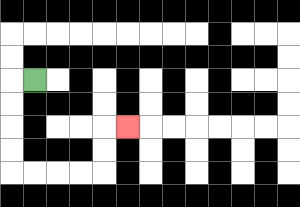{'start': '[1, 3]', 'end': '[5, 5]', 'path_directions': 'L,D,D,D,D,R,R,R,R,U,U,R', 'path_coordinates': '[[1, 3], [0, 3], [0, 4], [0, 5], [0, 6], [0, 7], [1, 7], [2, 7], [3, 7], [4, 7], [4, 6], [4, 5], [5, 5]]'}